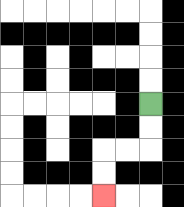{'start': '[6, 4]', 'end': '[4, 8]', 'path_directions': 'D,D,L,L,D,D', 'path_coordinates': '[[6, 4], [6, 5], [6, 6], [5, 6], [4, 6], [4, 7], [4, 8]]'}